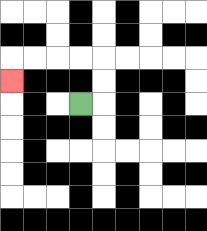{'start': '[3, 4]', 'end': '[0, 3]', 'path_directions': 'R,U,U,L,L,L,L,D', 'path_coordinates': '[[3, 4], [4, 4], [4, 3], [4, 2], [3, 2], [2, 2], [1, 2], [0, 2], [0, 3]]'}